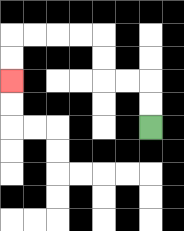{'start': '[6, 5]', 'end': '[0, 3]', 'path_directions': 'U,U,L,L,U,U,L,L,L,L,D,D', 'path_coordinates': '[[6, 5], [6, 4], [6, 3], [5, 3], [4, 3], [4, 2], [4, 1], [3, 1], [2, 1], [1, 1], [0, 1], [0, 2], [0, 3]]'}